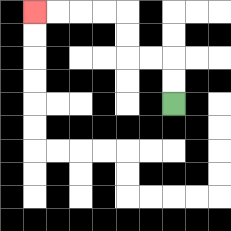{'start': '[7, 4]', 'end': '[1, 0]', 'path_directions': 'U,U,L,L,U,U,L,L,L,L', 'path_coordinates': '[[7, 4], [7, 3], [7, 2], [6, 2], [5, 2], [5, 1], [5, 0], [4, 0], [3, 0], [2, 0], [1, 0]]'}